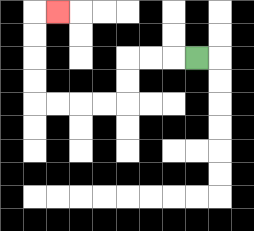{'start': '[8, 2]', 'end': '[2, 0]', 'path_directions': 'L,L,L,D,D,L,L,L,L,U,U,U,U,R', 'path_coordinates': '[[8, 2], [7, 2], [6, 2], [5, 2], [5, 3], [5, 4], [4, 4], [3, 4], [2, 4], [1, 4], [1, 3], [1, 2], [1, 1], [1, 0], [2, 0]]'}